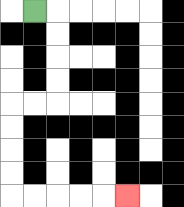{'start': '[1, 0]', 'end': '[5, 8]', 'path_directions': 'R,D,D,D,D,L,L,D,D,D,D,R,R,R,R,R', 'path_coordinates': '[[1, 0], [2, 0], [2, 1], [2, 2], [2, 3], [2, 4], [1, 4], [0, 4], [0, 5], [0, 6], [0, 7], [0, 8], [1, 8], [2, 8], [3, 8], [4, 8], [5, 8]]'}